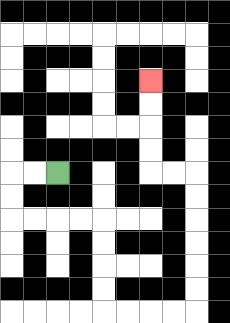{'start': '[2, 7]', 'end': '[6, 3]', 'path_directions': 'L,L,D,D,R,R,R,R,D,D,D,D,R,R,R,R,U,U,U,U,U,U,L,L,U,U,U,U', 'path_coordinates': '[[2, 7], [1, 7], [0, 7], [0, 8], [0, 9], [1, 9], [2, 9], [3, 9], [4, 9], [4, 10], [4, 11], [4, 12], [4, 13], [5, 13], [6, 13], [7, 13], [8, 13], [8, 12], [8, 11], [8, 10], [8, 9], [8, 8], [8, 7], [7, 7], [6, 7], [6, 6], [6, 5], [6, 4], [6, 3]]'}